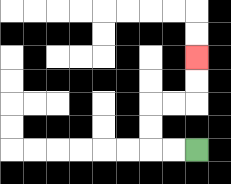{'start': '[8, 6]', 'end': '[8, 2]', 'path_directions': 'L,L,U,U,R,R,U,U', 'path_coordinates': '[[8, 6], [7, 6], [6, 6], [6, 5], [6, 4], [7, 4], [8, 4], [8, 3], [8, 2]]'}